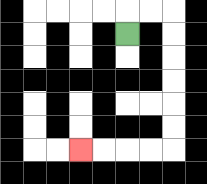{'start': '[5, 1]', 'end': '[3, 6]', 'path_directions': 'U,R,R,D,D,D,D,D,D,L,L,L,L', 'path_coordinates': '[[5, 1], [5, 0], [6, 0], [7, 0], [7, 1], [7, 2], [7, 3], [7, 4], [7, 5], [7, 6], [6, 6], [5, 6], [4, 6], [3, 6]]'}